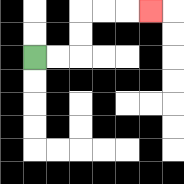{'start': '[1, 2]', 'end': '[6, 0]', 'path_directions': 'R,R,U,U,R,R,R', 'path_coordinates': '[[1, 2], [2, 2], [3, 2], [3, 1], [3, 0], [4, 0], [5, 0], [6, 0]]'}